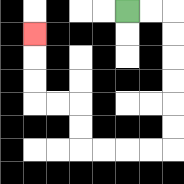{'start': '[5, 0]', 'end': '[1, 1]', 'path_directions': 'R,R,D,D,D,D,D,D,L,L,L,L,U,U,L,L,U,U,U', 'path_coordinates': '[[5, 0], [6, 0], [7, 0], [7, 1], [7, 2], [7, 3], [7, 4], [7, 5], [7, 6], [6, 6], [5, 6], [4, 6], [3, 6], [3, 5], [3, 4], [2, 4], [1, 4], [1, 3], [1, 2], [1, 1]]'}